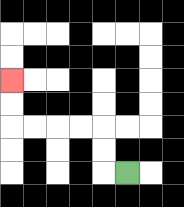{'start': '[5, 7]', 'end': '[0, 3]', 'path_directions': 'L,U,U,L,L,L,L,U,U', 'path_coordinates': '[[5, 7], [4, 7], [4, 6], [4, 5], [3, 5], [2, 5], [1, 5], [0, 5], [0, 4], [0, 3]]'}